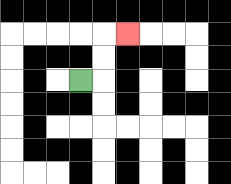{'start': '[3, 3]', 'end': '[5, 1]', 'path_directions': 'R,U,U,R', 'path_coordinates': '[[3, 3], [4, 3], [4, 2], [4, 1], [5, 1]]'}